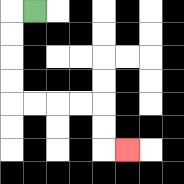{'start': '[1, 0]', 'end': '[5, 6]', 'path_directions': 'L,D,D,D,D,R,R,R,R,D,D,R', 'path_coordinates': '[[1, 0], [0, 0], [0, 1], [0, 2], [0, 3], [0, 4], [1, 4], [2, 4], [3, 4], [4, 4], [4, 5], [4, 6], [5, 6]]'}